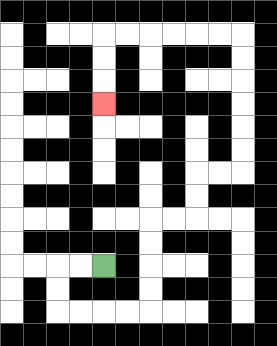{'start': '[4, 11]', 'end': '[4, 4]', 'path_directions': 'L,L,D,D,R,R,R,R,U,U,U,U,R,R,U,U,R,R,U,U,U,U,U,U,L,L,L,L,L,L,D,D,D', 'path_coordinates': '[[4, 11], [3, 11], [2, 11], [2, 12], [2, 13], [3, 13], [4, 13], [5, 13], [6, 13], [6, 12], [6, 11], [6, 10], [6, 9], [7, 9], [8, 9], [8, 8], [8, 7], [9, 7], [10, 7], [10, 6], [10, 5], [10, 4], [10, 3], [10, 2], [10, 1], [9, 1], [8, 1], [7, 1], [6, 1], [5, 1], [4, 1], [4, 2], [4, 3], [4, 4]]'}